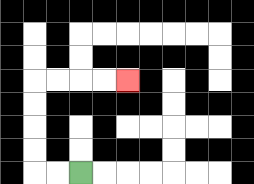{'start': '[3, 7]', 'end': '[5, 3]', 'path_directions': 'L,L,U,U,U,U,R,R,R,R', 'path_coordinates': '[[3, 7], [2, 7], [1, 7], [1, 6], [1, 5], [1, 4], [1, 3], [2, 3], [3, 3], [4, 3], [5, 3]]'}